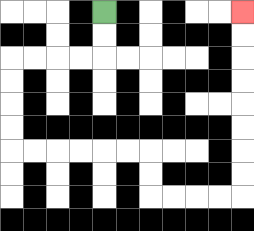{'start': '[4, 0]', 'end': '[10, 0]', 'path_directions': 'D,D,L,L,L,L,D,D,D,D,R,R,R,R,R,R,D,D,R,R,R,R,U,U,U,U,U,U,U,U', 'path_coordinates': '[[4, 0], [4, 1], [4, 2], [3, 2], [2, 2], [1, 2], [0, 2], [0, 3], [0, 4], [0, 5], [0, 6], [1, 6], [2, 6], [3, 6], [4, 6], [5, 6], [6, 6], [6, 7], [6, 8], [7, 8], [8, 8], [9, 8], [10, 8], [10, 7], [10, 6], [10, 5], [10, 4], [10, 3], [10, 2], [10, 1], [10, 0]]'}